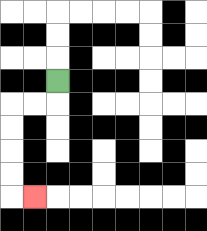{'start': '[2, 3]', 'end': '[1, 8]', 'path_directions': 'D,L,L,D,D,D,D,R', 'path_coordinates': '[[2, 3], [2, 4], [1, 4], [0, 4], [0, 5], [0, 6], [0, 7], [0, 8], [1, 8]]'}